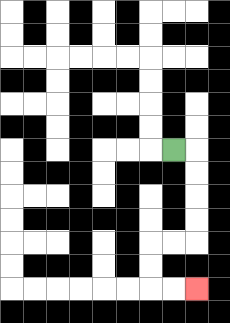{'start': '[7, 6]', 'end': '[8, 12]', 'path_directions': 'R,D,D,D,D,L,L,D,D,R,R', 'path_coordinates': '[[7, 6], [8, 6], [8, 7], [8, 8], [8, 9], [8, 10], [7, 10], [6, 10], [6, 11], [6, 12], [7, 12], [8, 12]]'}